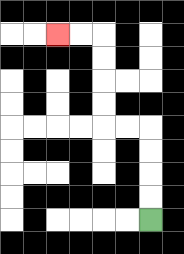{'start': '[6, 9]', 'end': '[2, 1]', 'path_directions': 'U,U,U,U,L,L,U,U,U,U,L,L', 'path_coordinates': '[[6, 9], [6, 8], [6, 7], [6, 6], [6, 5], [5, 5], [4, 5], [4, 4], [4, 3], [4, 2], [4, 1], [3, 1], [2, 1]]'}